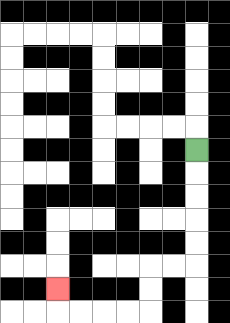{'start': '[8, 6]', 'end': '[2, 12]', 'path_directions': 'D,D,D,D,D,L,L,D,D,L,L,L,L,U', 'path_coordinates': '[[8, 6], [8, 7], [8, 8], [8, 9], [8, 10], [8, 11], [7, 11], [6, 11], [6, 12], [6, 13], [5, 13], [4, 13], [3, 13], [2, 13], [2, 12]]'}